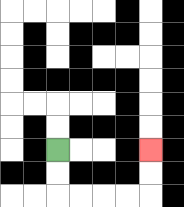{'start': '[2, 6]', 'end': '[6, 6]', 'path_directions': 'D,D,R,R,R,R,U,U', 'path_coordinates': '[[2, 6], [2, 7], [2, 8], [3, 8], [4, 8], [5, 8], [6, 8], [6, 7], [6, 6]]'}